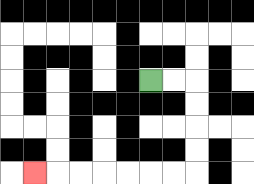{'start': '[6, 3]', 'end': '[1, 7]', 'path_directions': 'R,R,D,D,D,D,L,L,L,L,L,L,L', 'path_coordinates': '[[6, 3], [7, 3], [8, 3], [8, 4], [8, 5], [8, 6], [8, 7], [7, 7], [6, 7], [5, 7], [4, 7], [3, 7], [2, 7], [1, 7]]'}